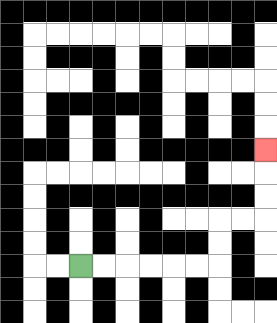{'start': '[3, 11]', 'end': '[11, 6]', 'path_directions': 'R,R,R,R,R,R,U,U,R,R,U,U,U', 'path_coordinates': '[[3, 11], [4, 11], [5, 11], [6, 11], [7, 11], [8, 11], [9, 11], [9, 10], [9, 9], [10, 9], [11, 9], [11, 8], [11, 7], [11, 6]]'}